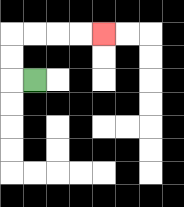{'start': '[1, 3]', 'end': '[4, 1]', 'path_directions': 'L,U,U,R,R,R,R', 'path_coordinates': '[[1, 3], [0, 3], [0, 2], [0, 1], [1, 1], [2, 1], [3, 1], [4, 1]]'}